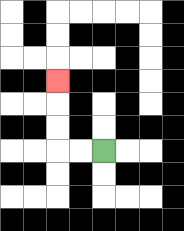{'start': '[4, 6]', 'end': '[2, 3]', 'path_directions': 'L,L,U,U,U', 'path_coordinates': '[[4, 6], [3, 6], [2, 6], [2, 5], [2, 4], [2, 3]]'}